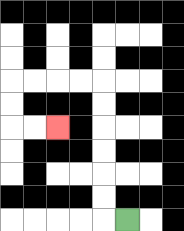{'start': '[5, 9]', 'end': '[2, 5]', 'path_directions': 'L,U,U,U,U,U,U,L,L,L,L,D,D,R,R', 'path_coordinates': '[[5, 9], [4, 9], [4, 8], [4, 7], [4, 6], [4, 5], [4, 4], [4, 3], [3, 3], [2, 3], [1, 3], [0, 3], [0, 4], [0, 5], [1, 5], [2, 5]]'}